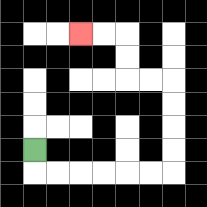{'start': '[1, 6]', 'end': '[3, 1]', 'path_directions': 'D,R,R,R,R,R,R,U,U,U,U,L,L,U,U,L,L', 'path_coordinates': '[[1, 6], [1, 7], [2, 7], [3, 7], [4, 7], [5, 7], [6, 7], [7, 7], [7, 6], [7, 5], [7, 4], [7, 3], [6, 3], [5, 3], [5, 2], [5, 1], [4, 1], [3, 1]]'}